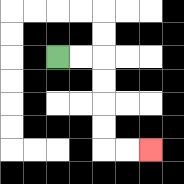{'start': '[2, 2]', 'end': '[6, 6]', 'path_directions': 'R,R,D,D,D,D,R,R', 'path_coordinates': '[[2, 2], [3, 2], [4, 2], [4, 3], [4, 4], [4, 5], [4, 6], [5, 6], [6, 6]]'}